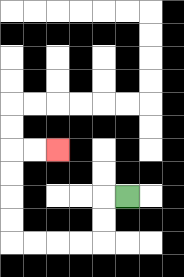{'start': '[5, 8]', 'end': '[2, 6]', 'path_directions': 'L,D,D,L,L,L,L,U,U,U,U,R,R', 'path_coordinates': '[[5, 8], [4, 8], [4, 9], [4, 10], [3, 10], [2, 10], [1, 10], [0, 10], [0, 9], [0, 8], [0, 7], [0, 6], [1, 6], [2, 6]]'}